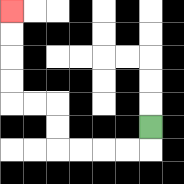{'start': '[6, 5]', 'end': '[0, 0]', 'path_directions': 'D,L,L,L,L,U,U,L,L,U,U,U,U', 'path_coordinates': '[[6, 5], [6, 6], [5, 6], [4, 6], [3, 6], [2, 6], [2, 5], [2, 4], [1, 4], [0, 4], [0, 3], [0, 2], [0, 1], [0, 0]]'}